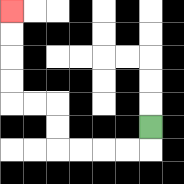{'start': '[6, 5]', 'end': '[0, 0]', 'path_directions': 'D,L,L,L,L,U,U,L,L,U,U,U,U', 'path_coordinates': '[[6, 5], [6, 6], [5, 6], [4, 6], [3, 6], [2, 6], [2, 5], [2, 4], [1, 4], [0, 4], [0, 3], [0, 2], [0, 1], [0, 0]]'}